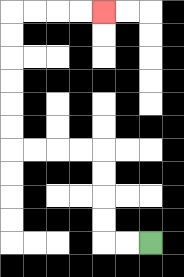{'start': '[6, 10]', 'end': '[4, 0]', 'path_directions': 'L,L,U,U,U,U,L,L,L,L,U,U,U,U,U,U,R,R,R,R', 'path_coordinates': '[[6, 10], [5, 10], [4, 10], [4, 9], [4, 8], [4, 7], [4, 6], [3, 6], [2, 6], [1, 6], [0, 6], [0, 5], [0, 4], [0, 3], [0, 2], [0, 1], [0, 0], [1, 0], [2, 0], [3, 0], [4, 0]]'}